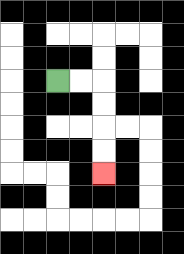{'start': '[2, 3]', 'end': '[4, 7]', 'path_directions': 'R,R,D,D,D,D', 'path_coordinates': '[[2, 3], [3, 3], [4, 3], [4, 4], [4, 5], [4, 6], [4, 7]]'}